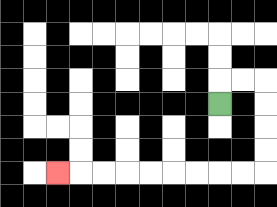{'start': '[9, 4]', 'end': '[2, 7]', 'path_directions': 'U,R,R,D,D,D,D,L,L,L,L,L,L,L,L,L', 'path_coordinates': '[[9, 4], [9, 3], [10, 3], [11, 3], [11, 4], [11, 5], [11, 6], [11, 7], [10, 7], [9, 7], [8, 7], [7, 7], [6, 7], [5, 7], [4, 7], [3, 7], [2, 7]]'}